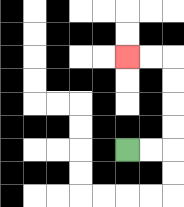{'start': '[5, 6]', 'end': '[5, 2]', 'path_directions': 'R,R,U,U,U,U,L,L', 'path_coordinates': '[[5, 6], [6, 6], [7, 6], [7, 5], [7, 4], [7, 3], [7, 2], [6, 2], [5, 2]]'}